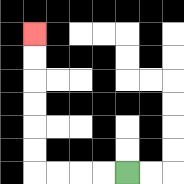{'start': '[5, 7]', 'end': '[1, 1]', 'path_directions': 'L,L,L,L,U,U,U,U,U,U', 'path_coordinates': '[[5, 7], [4, 7], [3, 7], [2, 7], [1, 7], [1, 6], [1, 5], [1, 4], [1, 3], [1, 2], [1, 1]]'}